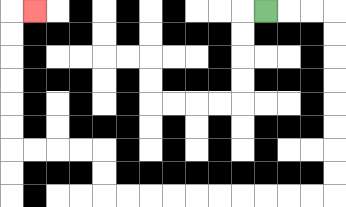{'start': '[11, 0]', 'end': '[1, 0]', 'path_directions': 'R,R,R,D,D,D,D,D,D,D,D,L,L,L,L,L,L,L,L,L,L,U,U,L,L,L,L,U,U,U,U,U,U,R', 'path_coordinates': '[[11, 0], [12, 0], [13, 0], [14, 0], [14, 1], [14, 2], [14, 3], [14, 4], [14, 5], [14, 6], [14, 7], [14, 8], [13, 8], [12, 8], [11, 8], [10, 8], [9, 8], [8, 8], [7, 8], [6, 8], [5, 8], [4, 8], [4, 7], [4, 6], [3, 6], [2, 6], [1, 6], [0, 6], [0, 5], [0, 4], [0, 3], [0, 2], [0, 1], [0, 0], [1, 0]]'}